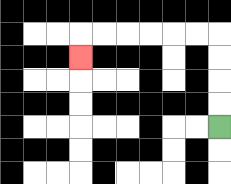{'start': '[9, 5]', 'end': '[3, 2]', 'path_directions': 'U,U,U,U,L,L,L,L,L,L,D', 'path_coordinates': '[[9, 5], [9, 4], [9, 3], [9, 2], [9, 1], [8, 1], [7, 1], [6, 1], [5, 1], [4, 1], [3, 1], [3, 2]]'}